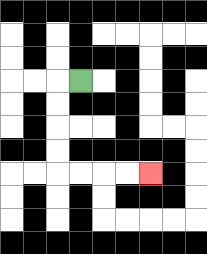{'start': '[3, 3]', 'end': '[6, 7]', 'path_directions': 'L,D,D,D,D,R,R,R,R', 'path_coordinates': '[[3, 3], [2, 3], [2, 4], [2, 5], [2, 6], [2, 7], [3, 7], [4, 7], [5, 7], [6, 7]]'}